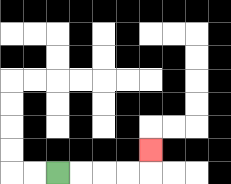{'start': '[2, 7]', 'end': '[6, 6]', 'path_directions': 'R,R,R,R,U', 'path_coordinates': '[[2, 7], [3, 7], [4, 7], [5, 7], [6, 7], [6, 6]]'}